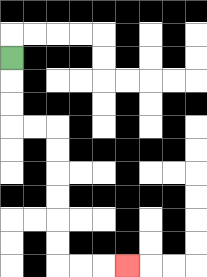{'start': '[0, 2]', 'end': '[5, 11]', 'path_directions': 'D,D,D,R,R,D,D,D,D,D,D,R,R,R', 'path_coordinates': '[[0, 2], [0, 3], [0, 4], [0, 5], [1, 5], [2, 5], [2, 6], [2, 7], [2, 8], [2, 9], [2, 10], [2, 11], [3, 11], [4, 11], [5, 11]]'}